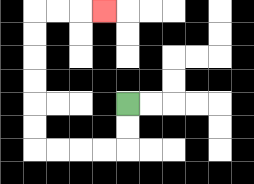{'start': '[5, 4]', 'end': '[4, 0]', 'path_directions': 'D,D,L,L,L,L,U,U,U,U,U,U,R,R,R', 'path_coordinates': '[[5, 4], [5, 5], [5, 6], [4, 6], [3, 6], [2, 6], [1, 6], [1, 5], [1, 4], [1, 3], [1, 2], [1, 1], [1, 0], [2, 0], [3, 0], [4, 0]]'}